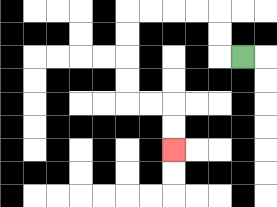{'start': '[10, 2]', 'end': '[7, 6]', 'path_directions': 'L,U,U,L,L,L,L,D,D,D,D,R,R,D,D', 'path_coordinates': '[[10, 2], [9, 2], [9, 1], [9, 0], [8, 0], [7, 0], [6, 0], [5, 0], [5, 1], [5, 2], [5, 3], [5, 4], [6, 4], [7, 4], [7, 5], [7, 6]]'}